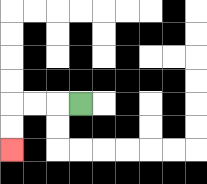{'start': '[3, 4]', 'end': '[0, 6]', 'path_directions': 'L,L,L,D,D', 'path_coordinates': '[[3, 4], [2, 4], [1, 4], [0, 4], [0, 5], [0, 6]]'}